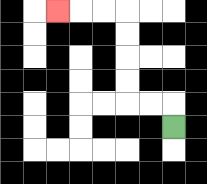{'start': '[7, 5]', 'end': '[2, 0]', 'path_directions': 'U,L,L,U,U,U,U,L,L,L', 'path_coordinates': '[[7, 5], [7, 4], [6, 4], [5, 4], [5, 3], [5, 2], [5, 1], [5, 0], [4, 0], [3, 0], [2, 0]]'}